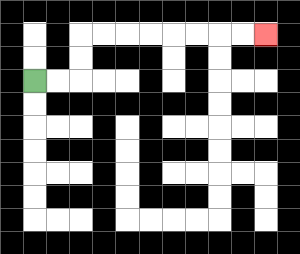{'start': '[1, 3]', 'end': '[11, 1]', 'path_directions': 'R,R,U,U,R,R,R,R,R,R,R,R', 'path_coordinates': '[[1, 3], [2, 3], [3, 3], [3, 2], [3, 1], [4, 1], [5, 1], [6, 1], [7, 1], [8, 1], [9, 1], [10, 1], [11, 1]]'}